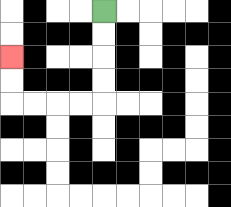{'start': '[4, 0]', 'end': '[0, 2]', 'path_directions': 'D,D,D,D,L,L,L,L,U,U', 'path_coordinates': '[[4, 0], [4, 1], [4, 2], [4, 3], [4, 4], [3, 4], [2, 4], [1, 4], [0, 4], [0, 3], [0, 2]]'}